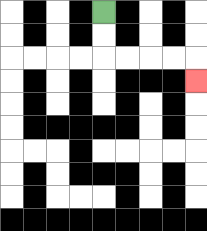{'start': '[4, 0]', 'end': '[8, 3]', 'path_directions': 'D,D,R,R,R,R,D', 'path_coordinates': '[[4, 0], [4, 1], [4, 2], [5, 2], [6, 2], [7, 2], [8, 2], [8, 3]]'}